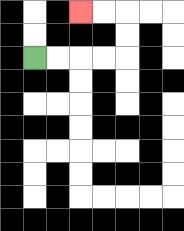{'start': '[1, 2]', 'end': '[3, 0]', 'path_directions': 'R,R,R,R,U,U,L,L', 'path_coordinates': '[[1, 2], [2, 2], [3, 2], [4, 2], [5, 2], [5, 1], [5, 0], [4, 0], [3, 0]]'}